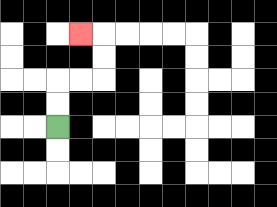{'start': '[2, 5]', 'end': '[3, 1]', 'path_directions': 'U,U,R,R,U,U,L', 'path_coordinates': '[[2, 5], [2, 4], [2, 3], [3, 3], [4, 3], [4, 2], [4, 1], [3, 1]]'}